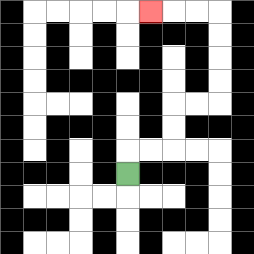{'start': '[5, 7]', 'end': '[6, 0]', 'path_directions': 'U,R,R,U,U,R,R,U,U,U,U,L,L,L', 'path_coordinates': '[[5, 7], [5, 6], [6, 6], [7, 6], [7, 5], [7, 4], [8, 4], [9, 4], [9, 3], [9, 2], [9, 1], [9, 0], [8, 0], [7, 0], [6, 0]]'}